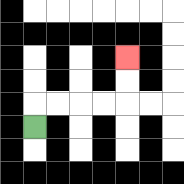{'start': '[1, 5]', 'end': '[5, 2]', 'path_directions': 'U,R,R,R,R,U,U', 'path_coordinates': '[[1, 5], [1, 4], [2, 4], [3, 4], [4, 4], [5, 4], [5, 3], [5, 2]]'}